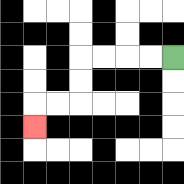{'start': '[7, 2]', 'end': '[1, 5]', 'path_directions': 'L,L,L,L,D,D,L,L,D', 'path_coordinates': '[[7, 2], [6, 2], [5, 2], [4, 2], [3, 2], [3, 3], [3, 4], [2, 4], [1, 4], [1, 5]]'}